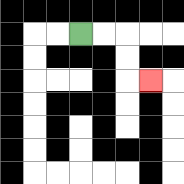{'start': '[3, 1]', 'end': '[6, 3]', 'path_directions': 'R,R,D,D,R', 'path_coordinates': '[[3, 1], [4, 1], [5, 1], [5, 2], [5, 3], [6, 3]]'}